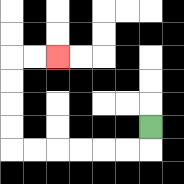{'start': '[6, 5]', 'end': '[2, 2]', 'path_directions': 'D,L,L,L,L,L,L,U,U,U,U,R,R', 'path_coordinates': '[[6, 5], [6, 6], [5, 6], [4, 6], [3, 6], [2, 6], [1, 6], [0, 6], [0, 5], [0, 4], [0, 3], [0, 2], [1, 2], [2, 2]]'}